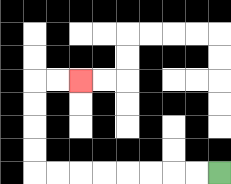{'start': '[9, 7]', 'end': '[3, 3]', 'path_directions': 'L,L,L,L,L,L,L,L,U,U,U,U,R,R', 'path_coordinates': '[[9, 7], [8, 7], [7, 7], [6, 7], [5, 7], [4, 7], [3, 7], [2, 7], [1, 7], [1, 6], [1, 5], [1, 4], [1, 3], [2, 3], [3, 3]]'}